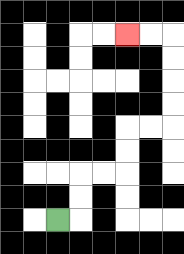{'start': '[2, 9]', 'end': '[5, 1]', 'path_directions': 'R,U,U,R,R,U,U,R,R,U,U,U,U,L,L', 'path_coordinates': '[[2, 9], [3, 9], [3, 8], [3, 7], [4, 7], [5, 7], [5, 6], [5, 5], [6, 5], [7, 5], [7, 4], [7, 3], [7, 2], [7, 1], [6, 1], [5, 1]]'}